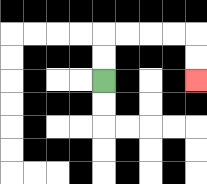{'start': '[4, 3]', 'end': '[8, 3]', 'path_directions': 'U,U,R,R,R,R,D,D', 'path_coordinates': '[[4, 3], [4, 2], [4, 1], [5, 1], [6, 1], [7, 1], [8, 1], [8, 2], [8, 3]]'}